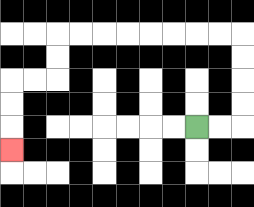{'start': '[8, 5]', 'end': '[0, 6]', 'path_directions': 'R,R,U,U,U,U,L,L,L,L,L,L,L,L,D,D,L,L,D,D,D', 'path_coordinates': '[[8, 5], [9, 5], [10, 5], [10, 4], [10, 3], [10, 2], [10, 1], [9, 1], [8, 1], [7, 1], [6, 1], [5, 1], [4, 1], [3, 1], [2, 1], [2, 2], [2, 3], [1, 3], [0, 3], [0, 4], [0, 5], [0, 6]]'}